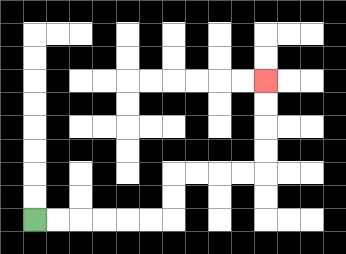{'start': '[1, 9]', 'end': '[11, 3]', 'path_directions': 'R,R,R,R,R,R,U,U,R,R,R,R,U,U,U,U', 'path_coordinates': '[[1, 9], [2, 9], [3, 9], [4, 9], [5, 9], [6, 9], [7, 9], [7, 8], [7, 7], [8, 7], [9, 7], [10, 7], [11, 7], [11, 6], [11, 5], [11, 4], [11, 3]]'}